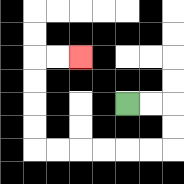{'start': '[5, 4]', 'end': '[3, 2]', 'path_directions': 'R,R,D,D,L,L,L,L,L,L,U,U,U,U,R,R', 'path_coordinates': '[[5, 4], [6, 4], [7, 4], [7, 5], [7, 6], [6, 6], [5, 6], [4, 6], [3, 6], [2, 6], [1, 6], [1, 5], [1, 4], [1, 3], [1, 2], [2, 2], [3, 2]]'}